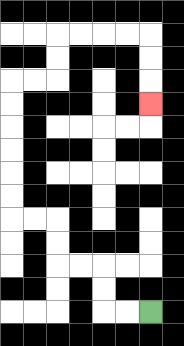{'start': '[6, 13]', 'end': '[6, 4]', 'path_directions': 'L,L,U,U,L,L,U,U,L,L,U,U,U,U,U,U,R,R,U,U,R,R,R,R,D,D,D', 'path_coordinates': '[[6, 13], [5, 13], [4, 13], [4, 12], [4, 11], [3, 11], [2, 11], [2, 10], [2, 9], [1, 9], [0, 9], [0, 8], [0, 7], [0, 6], [0, 5], [0, 4], [0, 3], [1, 3], [2, 3], [2, 2], [2, 1], [3, 1], [4, 1], [5, 1], [6, 1], [6, 2], [6, 3], [6, 4]]'}